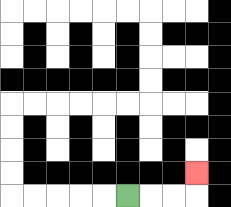{'start': '[5, 8]', 'end': '[8, 7]', 'path_directions': 'R,R,R,U', 'path_coordinates': '[[5, 8], [6, 8], [7, 8], [8, 8], [8, 7]]'}